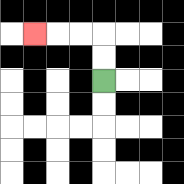{'start': '[4, 3]', 'end': '[1, 1]', 'path_directions': 'U,U,L,L,L', 'path_coordinates': '[[4, 3], [4, 2], [4, 1], [3, 1], [2, 1], [1, 1]]'}